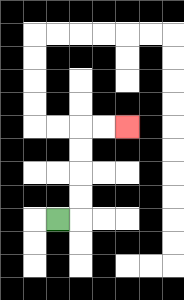{'start': '[2, 9]', 'end': '[5, 5]', 'path_directions': 'R,U,U,U,U,R,R', 'path_coordinates': '[[2, 9], [3, 9], [3, 8], [3, 7], [3, 6], [3, 5], [4, 5], [5, 5]]'}